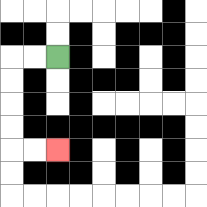{'start': '[2, 2]', 'end': '[2, 6]', 'path_directions': 'L,L,D,D,D,D,R,R', 'path_coordinates': '[[2, 2], [1, 2], [0, 2], [0, 3], [0, 4], [0, 5], [0, 6], [1, 6], [2, 6]]'}